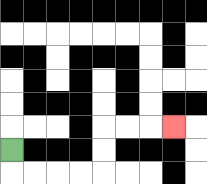{'start': '[0, 6]', 'end': '[7, 5]', 'path_directions': 'D,R,R,R,R,U,U,R,R,R', 'path_coordinates': '[[0, 6], [0, 7], [1, 7], [2, 7], [3, 7], [4, 7], [4, 6], [4, 5], [5, 5], [6, 5], [7, 5]]'}